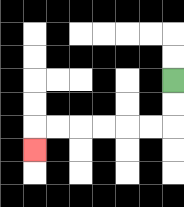{'start': '[7, 3]', 'end': '[1, 6]', 'path_directions': 'D,D,L,L,L,L,L,L,D', 'path_coordinates': '[[7, 3], [7, 4], [7, 5], [6, 5], [5, 5], [4, 5], [3, 5], [2, 5], [1, 5], [1, 6]]'}